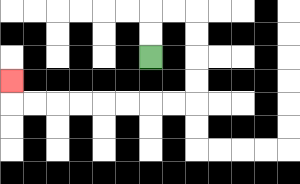{'start': '[6, 2]', 'end': '[0, 3]', 'path_directions': 'U,U,R,R,D,D,D,D,L,L,L,L,L,L,L,L,U', 'path_coordinates': '[[6, 2], [6, 1], [6, 0], [7, 0], [8, 0], [8, 1], [8, 2], [8, 3], [8, 4], [7, 4], [6, 4], [5, 4], [4, 4], [3, 4], [2, 4], [1, 4], [0, 4], [0, 3]]'}